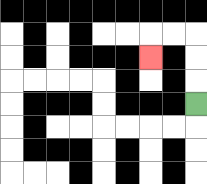{'start': '[8, 4]', 'end': '[6, 2]', 'path_directions': 'U,U,U,L,L,D', 'path_coordinates': '[[8, 4], [8, 3], [8, 2], [8, 1], [7, 1], [6, 1], [6, 2]]'}